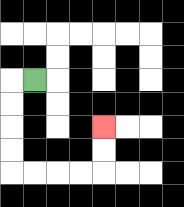{'start': '[1, 3]', 'end': '[4, 5]', 'path_directions': 'L,D,D,D,D,R,R,R,R,U,U', 'path_coordinates': '[[1, 3], [0, 3], [0, 4], [0, 5], [0, 6], [0, 7], [1, 7], [2, 7], [3, 7], [4, 7], [4, 6], [4, 5]]'}